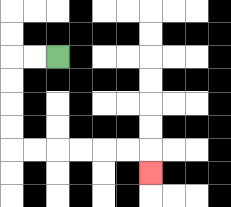{'start': '[2, 2]', 'end': '[6, 7]', 'path_directions': 'L,L,D,D,D,D,R,R,R,R,R,R,D', 'path_coordinates': '[[2, 2], [1, 2], [0, 2], [0, 3], [0, 4], [0, 5], [0, 6], [1, 6], [2, 6], [3, 6], [4, 6], [5, 6], [6, 6], [6, 7]]'}